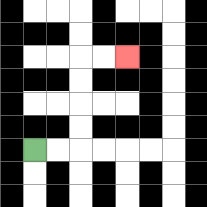{'start': '[1, 6]', 'end': '[5, 2]', 'path_directions': 'R,R,U,U,U,U,R,R', 'path_coordinates': '[[1, 6], [2, 6], [3, 6], [3, 5], [3, 4], [3, 3], [3, 2], [4, 2], [5, 2]]'}